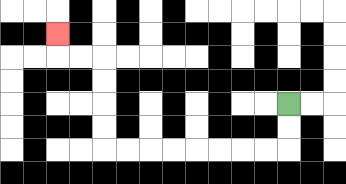{'start': '[12, 4]', 'end': '[2, 1]', 'path_directions': 'D,D,L,L,L,L,L,L,L,L,U,U,U,U,L,L,U', 'path_coordinates': '[[12, 4], [12, 5], [12, 6], [11, 6], [10, 6], [9, 6], [8, 6], [7, 6], [6, 6], [5, 6], [4, 6], [4, 5], [4, 4], [4, 3], [4, 2], [3, 2], [2, 2], [2, 1]]'}